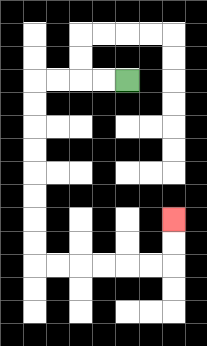{'start': '[5, 3]', 'end': '[7, 9]', 'path_directions': 'L,L,L,L,D,D,D,D,D,D,D,D,R,R,R,R,R,R,U,U', 'path_coordinates': '[[5, 3], [4, 3], [3, 3], [2, 3], [1, 3], [1, 4], [1, 5], [1, 6], [1, 7], [1, 8], [1, 9], [1, 10], [1, 11], [2, 11], [3, 11], [4, 11], [5, 11], [6, 11], [7, 11], [7, 10], [7, 9]]'}